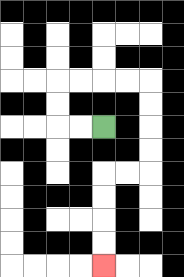{'start': '[4, 5]', 'end': '[4, 11]', 'path_directions': 'L,L,U,U,R,R,R,R,D,D,D,D,L,L,D,D,D,D', 'path_coordinates': '[[4, 5], [3, 5], [2, 5], [2, 4], [2, 3], [3, 3], [4, 3], [5, 3], [6, 3], [6, 4], [6, 5], [6, 6], [6, 7], [5, 7], [4, 7], [4, 8], [4, 9], [4, 10], [4, 11]]'}